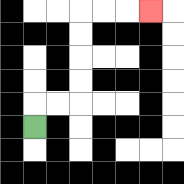{'start': '[1, 5]', 'end': '[6, 0]', 'path_directions': 'U,R,R,U,U,U,U,R,R,R', 'path_coordinates': '[[1, 5], [1, 4], [2, 4], [3, 4], [3, 3], [3, 2], [3, 1], [3, 0], [4, 0], [5, 0], [6, 0]]'}